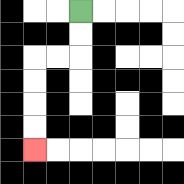{'start': '[3, 0]', 'end': '[1, 6]', 'path_directions': 'D,D,L,L,D,D,D,D', 'path_coordinates': '[[3, 0], [3, 1], [3, 2], [2, 2], [1, 2], [1, 3], [1, 4], [1, 5], [1, 6]]'}